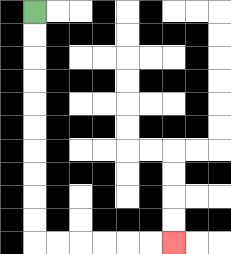{'start': '[1, 0]', 'end': '[7, 10]', 'path_directions': 'D,D,D,D,D,D,D,D,D,D,R,R,R,R,R,R', 'path_coordinates': '[[1, 0], [1, 1], [1, 2], [1, 3], [1, 4], [1, 5], [1, 6], [1, 7], [1, 8], [1, 9], [1, 10], [2, 10], [3, 10], [4, 10], [5, 10], [6, 10], [7, 10]]'}